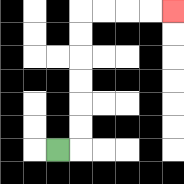{'start': '[2, 6]', 'end': '[7, 0]', 'path_directions': 'R,U,U,U,U,U,U,R,R,R,R', 'path_coordinates': '[[2, 6], [3, 6], [3, 5], [3, 4], [3, 3], [3, 2], [3, 1], [3, 0], [4, 0], [5, 0], [6, 0], [7, 0]]'}